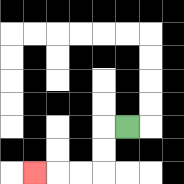{'start': '[5, 5]', 'end': '[1, 7]', 'path_directions': 'L,D,D,L,L,L', 'path_coordinates': '[[5, 5], [4, 5], [4, 6], [4, 7], [3, 7], [2, 7], [1, 7]]'}